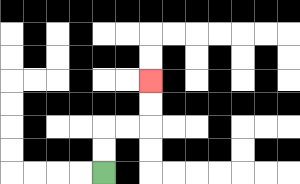{'start': '[4, 7]', 'end': '[6, 3]', 'path_directions': 'U,U,R,R,U,U', 'path_coordinates': '[[4, 7], [4, 6], [4, 5], [5, 5], [6, 5], [6, 4], [6, 3]]'}